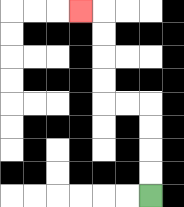{'start': '[6, 8]', 'end': '[3, 0]', 'path_directions': 'U,U,U,U,L,L,U,U,U,U,L', 'path_coordinates': '[[6, 8], [6, 7], [6, 6], [6, 5], [6, 4], [5, 4], [4, 4], [4, 3], [4, 2], [4, 1], [4, 0], [3, 0]]'}